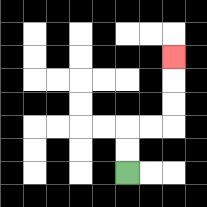{'start': '[5, 7]', 'end': '[7, 2]', 'path_directions': 'U,U,R,R,U,U,U', 'path_coordinates': '[[5, 7], [5, 6], [5, 5], [6, 5], [7, 5], [7, 4], [7, 3], [7, 2]]'}